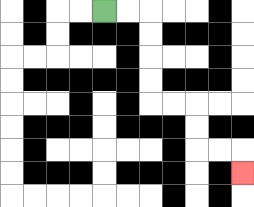{'start': '[4, 0]', 'end': '[10, 7]', 'path_directions': 'R,R,D,D,D,D,R,R,D,D,R,R,D', 'path_coordinates': '[[4, 0], [5, 0], [6, 0], [6, 1], [6, 2], [6, 3], [6, 4], [7, 4], [8, 4], [8, 5], [8, 6], [9, 6], [10, 6], [10, 7]]'}